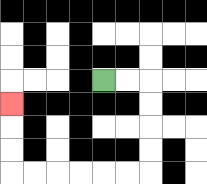{'start': '[4, 3]', 'end': '[0, 4]', 'path_directions': 'R,R,D,D,D,D,L,L,L,L,L,L,U,U,U', 'path_coordinates': '[[4, 3], [5, 3], [6, 3], [6, 4], [6, 5], [6, 6], [6, 7], [5, 7], [4, 7], [3, 7], [2, 7], [1, 7], [0, 7], [0, 6], [0, 5], [0, 4]]'}